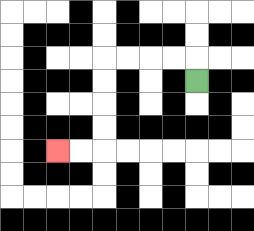{'start': '[8, 3]', 'end': '[2, 6]', 'path_directions': 'U,L,L,L,L,D,D,D,D,L,L', 'path_coordinates': '[[8, 3], [8, 2], [7, 2], [6, 2], [5, 2], [4, 2], [4, 3], [4, 4], [4, 5], [4, 6], [3, 6], [2, 6]]'}